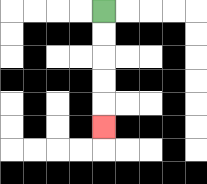{'start': '[4, 0]', 'end': '[4, 5]', 'path_directions': 'D,D,D,D,D', 'path_coordinates': '[[4, 0], [4, 1], [4, 2], [4, 3], [4, 4], [4, 5]]'}